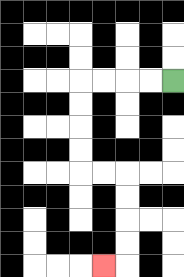{'start': '[7, 3]', 'end': '[4, 11]', 'path_directions': 'L,L,L,L,D,D,D,D,R,R,D,D,D,D,L', 'path_coordinates': '[[7, 3], [6, 3], [5, 3], [4, 3], [3, 3], [3, 4], [3, 5], [3, 6], [3, 7], [4, 7], [5, 7], [5, 8], [5, 9], [5, 10], [5, 11], [4, 11]]'}